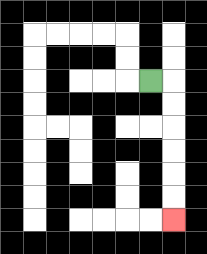{'start': '[6, 3]', 'end': '[7, 9]', 'path_directions': 'R,D,D,D,D,D,D', 'path_coordinates': '[[6, 3], [7, 3], [7, 4], [7, 5], [7, 6], [7, 7], [7, 8], [7, 9]]'}